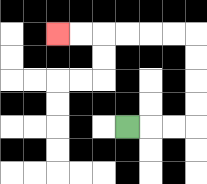{'start': '[5, 5]', 'end': '[2, 1]', 'path_directions': 'R,R,R,U,U,U,U,L,L,L,L,L,L', 'path_coordinates': '[[5, 5], [6, 5], [7, 5], [8, 5], [8, 4], [8, 3], [8, 2], [8, 1], [7, 1], [6, 1], [5, 1], [4, 1], [3, 1], [2, 1]]'}